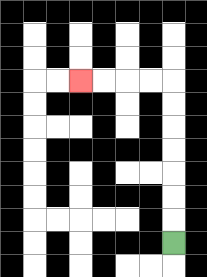{'start': '[7, 10]', 'end': '[3, 3]', 'path_directions': 'U,U,U,U,U,U,U,L,L,L,L', 'path_coordinates': '[[7, 10], [7, 9], [7, 8], [7, 7], [7, 6], [7, 5], [7, 4], [7, 3], [6, 3], [5, 3], [4, 3], [3, 3]]'}